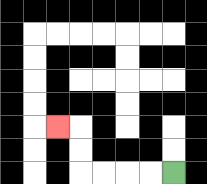{'start': '[7, 7]', 'end': '[2, 5]', 'path_directions': 'L,L,L,L,U,U,L', 'path_coordinates': '[[7, 7], [6, 7], [5, 7], [4, 7], [3, 7], [3, 6], [3, 5], [2, 5]]'}